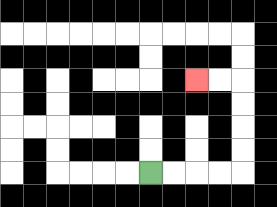{'start': '[6, 7]', 'end': '[8, 3]', 'path_directions': 'R,R,R,R,U,U,U,U,L,L', 'path_coordinates': '[[6, 7], [7, 7], [8, 7], [9, 7], [10, 7], [10, 6], [10, 5], [10, 4], [10, 3], [9, 3], [8, 3]]'}